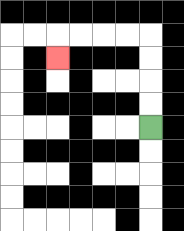{'start': '[6, 5]', 'end': '[2, 2]', 'path_directions': 'U,U,U,U,L,L,L,L,D', 'path_coordinates': '[[6, 5], [6, 4], [6, 3], [6, 2], [6, 1], [5, 1], [4, 1], [3, 1], [2, 1], [2, 2]]'}